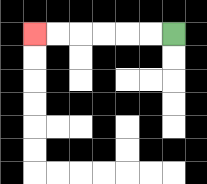{'start': '[7, 1]', 'end': '[1, 1]', 'path_directions': 'L,L,L,L,L,L', 'path_coordinates': '[[7, 1], [6, 1], [5, 1], [4, 1], [3, 1], [2, 1], [1, 1]]'}